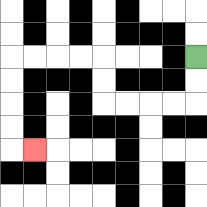{'start': '[8, 2]', 'end': '[1, 6]', 'path_directions': 'D,D,L,L,L,L,U,U,L,L,L,L,D,D,D,D,R', 'path_coordinates': '[[8, 2], [8, 3], [8, 4], [7, 4], [6, 4], [5, 4], [4, 4], [4, 3], [4, 2], [3, 2], [2, 2], [1, 2], [0, 2], [0, 3], [0, 4], [0, 5], [0, 6], [1, 6]]'}